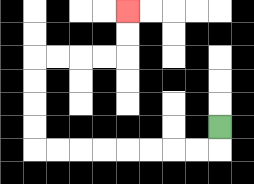{'start': '[9, 5]', 'end': '[5, 0]', 'path_directions': 'D,L,L,L,L,L,L,L,L,U,U,U,U,R,R,R,R,U,U', 'path_coordinates': '[[9, 5], [9, 6], [8, 6], [7, 6], [6, 6], [5, 6], [4, 6], [3, 6], [2, 6], [1, 6], [1, 5], [1, 4], [1, 3], [1, 2], [2, 2], [3, 2], [4, 2], [5, 2], [5, 1], [5, 0]]'}